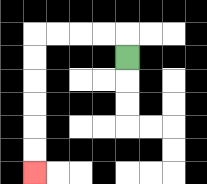{'start': '[5, 2]', 'end': '[1, 7]', 'path_directions': 'U,L,L,L,L,D,D,D,D,D,D', 'path_coordinates': '[[5, 2], [5, 1], [4, 1], [3, 1], [2, 1], [1, 1], [1, 2], [1, 3], [1, 4], [1, 5], [1, 6], [1, 7]]'}